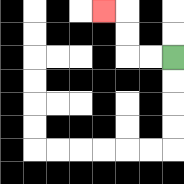{'start': '[7, 2]', 'end': '[4, 0]', 'path_directions': 'L,L,U,U,L', 'path_coordinates': '[[7, 2], [6, 2], [5, 2], [5, 1], [5, 0], [4, 0]]'}